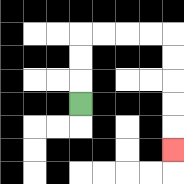{'start': '[3, 4]', 'end': '[7, 6]', 'path_directions': 'U,U,U,R,R,R,R,D,D,D,D,D', 'path_coordinates': '[[3, 4], [3, 3], [3, 2], [3, 1], [4, 1], [5, 1], [6, 1], [7, 1], [7, 2], [7, 3], [7, 4], [7, 5], [7, 6]]'}